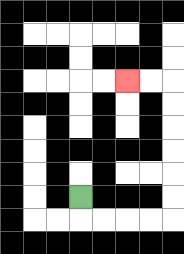{'start': '[3, 8]', 'end': '[5, 3]', 'path_directions': 'D,R,R,R,R,U,U,U,U,U,U,L,L', 'path_coordinates': '[[3, 8], [3, 9], [4, 9], [5, 9], [6, 9], [7, 9], [7, 8], [7, 7], [7, 6], [7, 5], [7, 4], [7, 3], [6, 3], [5, 3]]'}